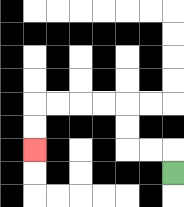{'start': '[7, 7]', 'end': '[1, 6]', 'path_directions': 'U,L,L,U,U,L,L,L,L,D,D', 'path_coordinates': '[[7, 7], [7, 6], [6, 6], [5, 6], [5, 5], [5, 4], [4, 4], [3, 4], [2, 4], [1, 4], [1, 5], [1, 6]]'}